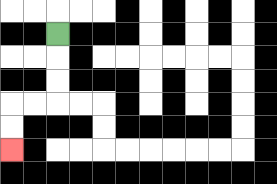{'start': '[2, 1]', 'end': '[0, 6]', 'path_directions': 'D,D,D,L,L,D,D', 'path_coordinates': '[[2, 1], [2, 2], [2, 3], [2, 4], [1, 4], [0, 4], [0, 5], [0, 6]]'}